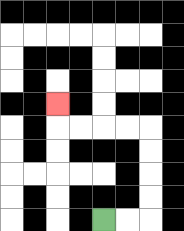{'start': '[4, 9]', 'end': '[2, 4]', 'path_directions': 'R,R,U,U,U,U,L,L,L,L,U', 'path_coordinates': '[[4, 9], [5, 9], [6, 9], [6, 8], [6, 7], [6, 6], [6, 5], [5, 5], [4, 5], [3, 5], [2, 5], [2, 4]]'}